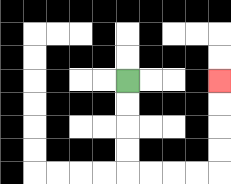{'start': '[5, 3]', 'end': '[9, 3]', 'path_directions': 'D,D,D,D,R,R,R,R,U,U,U,U', 'path_coordinates': '[[5, 3], [5, 4], [5, 5], [5, 6], [5, 7], [6, 7], [7, 7], [8, 7], [9, 7], [9, 6], [9, 5], [9, 4], [9, 3]]'}